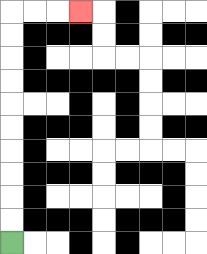{'start': '[0, 10]', 'end': '[3, 0]', 'path_directions': 'U,U,U,U,U,U,U,U,U,U,R,R,R', 'path_coordinates': '[[0, 10], [0, 9], [0, 8], [0, 7], [0, 6], [0, 5], [0, 4], [0, 3], [0, 2], [0, 1], [0, 0], [1, 0], [2, 0], [3, 0]]'}